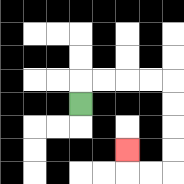{'start': '[3, 4]', 'end': '[5, 6]', 'path_directions': 'U,R,R,R,R,D,D,D,D,L,L,U', 'path_coordinates': '[[3, 4], [3, 3], [4, 3], [5, 3], [6, 3], [7, 3], [7, 4], [7, 5], [7, 6], [7, 7], [6, 7], [5, 7], [5, 6]]'}